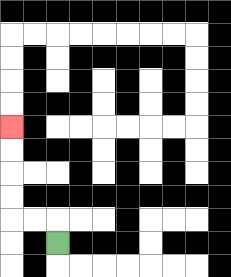{'start': '[2, 10]', 'end': '[0, 5]', 'path_directions': 'U,L,L,U,U,U,U', 'path_coordinates': '[[2, 10], [2, 9], [1, 9], [0, 9], [0, 8], [0, 7], [0, 6], [0, 5]]'}